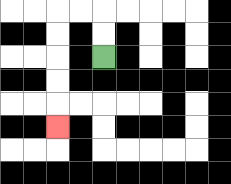{'start': '[4, 2]', 'end': '[2, 5]', 'path_directions': 'U,U,L,L,D,D,D,D,D', 'path_coordinates': '[[4, 2], [4, 1], [4, 0], [3, 0], [2, 0], [2, 1], [2, 2], [2, 3], [2, 4], [2, 5]]'}